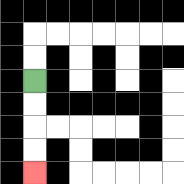{'start': '[1, 3]', 'end': '[1, 7]', 'path_directions': 'D,D,D,D', 'path_coordinates': '[[1, 3], [1, 4], [1, 5], [1, 6], [1, 7]]'}